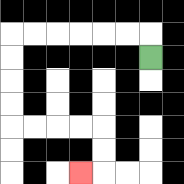{'start': '[6, 2]', 'end': '[3, 7]', 'path_directions': 'U,L,L,L,L,L,L,D,D,D,D,R,R,R,R,D,D,L', 'path_coordinates': '[[6, 2], [6, 1], [5, 1], [4, 1], [3, 1], [2, 1], [1, 1], [0, 1], [0, 2], [0, 3], [0, 4], [0, 5], [1, 5], [2, 5], [3, 5], [4, 5], [4, 6], [4, 7], [3, 7]]'}